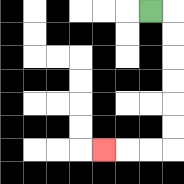{'start': '[6, 0]', 'end': '[4, 6]', 'path_directions': 'R,D,D,D,D,D,D,L,L,L', 'path_coordinates': '[[6, 0], [7, 0], [7, 1], [7, 2], [7, 3], [7, 4], [7, 5], [7, 6], [6, 6], [5, 6], [4, 6]]'}